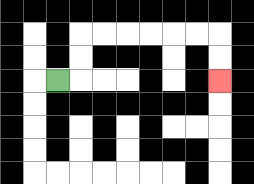{'start': '[2, 3]', 'end': '[9, 3]', 'path_directions': 'R,U,U,R,R,R,R,R,R,D,D', 'path_coordinates': '[[2, 3], [3, 3], [3, 2], [3, 1], [4, 1], [5, 1], [6, 1], [7, 1], [8, 1], [9, 1], [9, 2], [9, 3]]'}